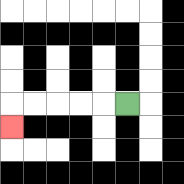{'start': '[5, 4]', 'end': '[0, 5]', 'path_directions': 'L,L,L,L,L,D', 'path_coordinates': '[[5, 4], [4, 4], [3, 4], [2, 4], [1, 4], [0, 4], [0, 5]]'}